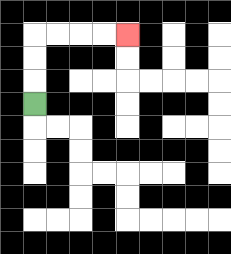{'start': '[1, 4]', 'end': '[5, 1]', 'path_directions': 'U,U,U,R,R,R,R', 'path_coordinates': '[[1, 4], [1, 3], [1, 2], [1, 1], [2, 1], [3, 1], [4, 1], [5, 1]]'}